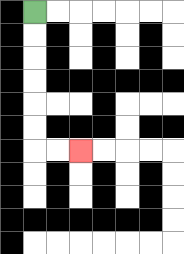{'start': '[1, 0]', 'end': '[3, 6]', 'path_directions': 'D,D,D,D,D,D,R,R', 'path_coordinates': '[[1, 0], [1, 1], [1, 2], [1, 3], [1, 4], [1, 5], [1, 6], [2, 6], [3, 6]]'}